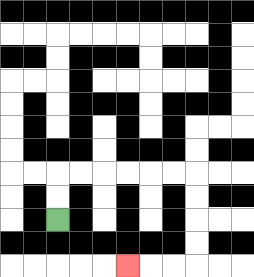{'start': '[2, 9]', 'end': '[5, 11]', 'path_directions': 'U,U,R,R,R,R,R,R,D,D,D,D,L,L,L', 'path_coordinates': '[[2, 9], [2, 8], [2, 7], [3, 7], [4, 7], [5, 7], [6, 7], [7, 7], [8, 7], [8, 8], [8, 9], [8, 10], [8, 11], [7, 11], [6, 11], [5, 11]]'}